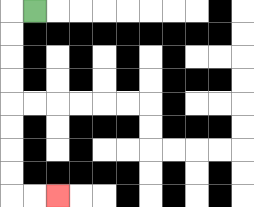{'start': '[1, 0]', 'end': '[2, 8]', 'path_directions': 'L,D,D,D,D,D,D,D,D,R,R', 'path_coordinates': '[[1, 0], [0, 0], [0, 1], [0, 2], [0, 3], [0, 4], [0, 5], [0, 6], [0, 7], [0, 8], [1, 8], [2, 8]]'}